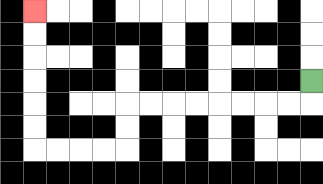{'start': '[13, 3]', 'end': '[1, 0]', 'path_directions': 'D,L,L,L,L,L,L,L,L,D,D,L,L,L,L,U,U,U,U,U,U', 'path_coordinates': '[[13, 3], [13, 4], [12, 4], [11, 4], [10, 4], [9, 4], [8, 4], [7, 4], [6, 4], [5, 4], [5, 5], [5, 6], [4, 6], [3, 6], [2, 6], [1, 6], [1, 5], [1, 4], [1, 3], [1, 2], [1, 1], [1, 0]]'}